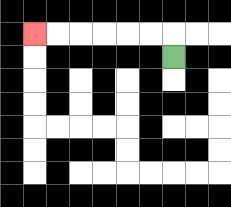{'start': '[7, 2]', 'end': '[1, 1]', 'path_directions': 'U,L,L,L,L,L,L', 'path_coordinates': '[[7, 2], [7, 1], [6, 1], [5, 1], [4, 1], [3, 1], [2, 1], [1, 1]]'}